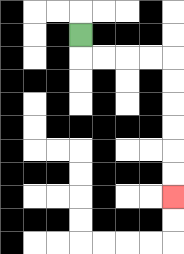{'start': '[3, 1]', 'end': '[7, 8]', 'path_directions': 'D,R,R,R,R,D,D,D,D,D,D', 'path_coordinates': '[[3, 1], [3, 2], [4, 2], [5, 2], [6, 2], [7, 2], [7, 3], [7, 4], [7, 5], [7, 6], [7, 7], [7, 8]]'}